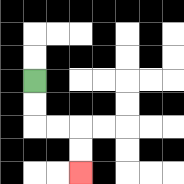{'start': '[1, 3]', 'end': '[3, 7]', 'path_directions': 'D,D,R,R,D,D', 'path_coordinates': '[[1, 3], [1, 4], [1, 5], [2, 5], [3, 5], [3, 6], [3, 7]]'}